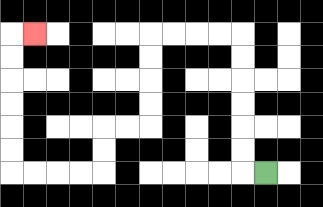{'start': '[11, 7]', 'end': '[1, 1]', 'path_directions': 'L,U,U,U,U,U,U,L,L,L,L,D,D,D,D,L,L,D,D,L,L,L,L,U,U,U,U,U,U,R', 'path_coordinates': '[[11, 7], [10, 7], [10, 6], [10, 5], [10, 4], [10, 3], [10, 2], [10, 1], [9, 1], [8, 1], [7, 1], [6, 1], [6, 2], [6, 3], [6, 4], [6, 5], [5, 5], [4, 5], [4, 6], [4, 7], [3, 7], [2, 7], [1, 7], [0, 7], [0, 6], [0, 5], [0, 4], [0, 3], [0, 2], [0, 1], [1, 1]]'}